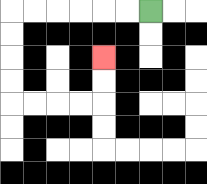{'start': '[6, 0]', 'end': '[4, 2]', 'path_directions': 'L,L,L,L,L,L,D,D,D,D,R,R,R,R,U,U', 'path_coordinates': '[[6, 0], [5, 0], [4, 0], [3, 0], [2, 0], [1, 0], [0, 0], [0, 1], [0, 2], [0, 3], [0, 4], [1, 4], [2, 4], [3, 4], [4, 4], [4, 3], [4, 2]]'}